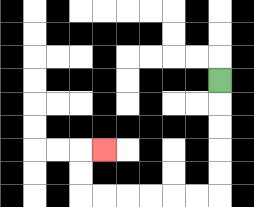{'start': '[9, 3]', 'end': '[4, 6]', 'path_directions': 'D,D,D,D,D,L,L,L,L,L,L,U,U,R', 'path_coordinates': '[[9, 3], [9, 4], [9, 5], [9, 6], [9, 7], [9, 8], [8, 8], [7, 8], [6, 8], [5, 8], [4, 8], [3, 8], [3, 7], [3, 6], [4, 6]]'}